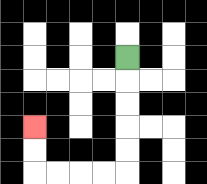{'start': '[5, 2]', 'end': '[1, 5]', 'path_directions': 'D,D,D,D,D,L,L,L,L,U,U', 'path_coordinates': '[[5, 2], [5, 3], [5, 4], [5, 5], [5, 6], [5, 7], [4, 7], [3, 7], [2, 7], [1, 7], [1, 6], [1, 5]]'}